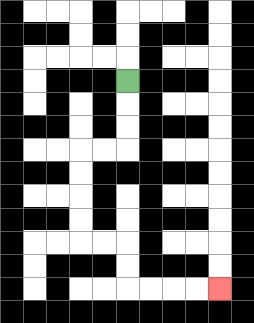{'start': '[5, 3]', 'end': '[9, 12]', 'path_directions': 'D,D,D,L,L,D,D,D,D,R,R,D,D,R,R,R,R', 'path_coordinates': '[[5, 3], [5, 4], [5, 5], [5, 6], [4, 6], [3, 6], [3, 7], [3, 8], [3, 9], [3, 10], [4, 10], [5, 10], [5, 11], [5, 12], [6, 12], [7, 12], [8, 12], [9, 12]]'}